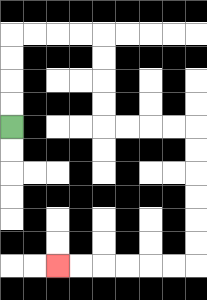{'start': '[0, 5]', 'end': '[2, 11]', 'path_directions': 'U,U,U,U,R,R,R,R,D,D,D,D,R,R,R,R,D,D,D,D,D,D,L,L,L,L,L,L', 'path_coordinates': '[[0, 5], [0, 4], [0, 3], [0, 2], [0, 1], [1, 1], [2, 1], [3, 1], [4, 1], [4, 2], [4, 3], [4, 4], [4, 5], [5, 5], [6, 5], [7, 5], [8, 5], [8, 6], [8, 7], [8, 8], [8, 9], [8, 10], [8, 11], [7, 11], [6, 11], [5, 11], [4, 11], [3, 11], [2, 11]]'}